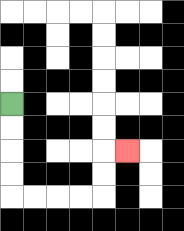{'start': '[0, 4]', 'end': '[5, 6]', 'path_directions': 'D,D,D,D,R,R,R,R,U,U,R', 'path_coordinates': '[[0, 4], [0, 5], [0, 6], [0, 7], [0, 8], [1, 8], [2, 8], [3, 8], [4, 8], [4, 7], [4, 6], [5, 6]]'}